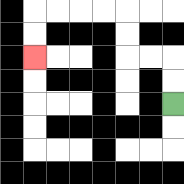{'start': '[7, 4]', 'end': '[1, 2]', 'path_directions': 'U,U,L,L,U,U,L,L,L,L,D,D', 'path_coordinates': '[[7, 4], [7, 3], [7, 2], [6, 2], [5, 2], [5, 1], [5, 0], [4, 0], [3, 0], [2, 0], [1, 0], [1, 1], [1, 2]]'}